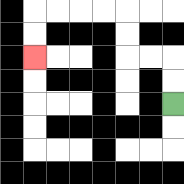{'start': '[7, 4]', 'end': '[1, 2]', 'path_directions': 'U,U,L,L,U,U,L,L,L,L,D,D', 'path_coordinates': '[[7, 4], [7, 3], [7, 2], [6, 2], [5, 2], [5, 1], [5, 0], [4, 0], [3, 0], [2, 0], [1, 0], [1, 1], [1, 2]]'}